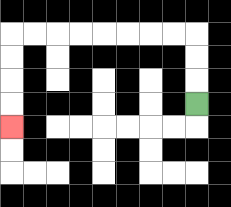{'start': '[8, 4]', 'end': '[0, 5]', 'path_directions': 'U,U,U,L,L,L,L,L,L,L,L,D,D,D,D', 'path_coordinates': '[[8, 4], [8, 3], [8, 2], [8, 1], [7, 1], [6, 1], [5, 1], [4, 1], [3, 1], [2, 1], [1, 1], [0, 1], [0, 2], [0, 3], [0, 4], [0, 5]]'}